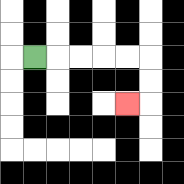{'start': '[1, 2]', 'end': '[5, 4]', 'path_directions': 'R,R,R,R,R,D,D,L', 'path_coordinates': '[[1, 2], [2, 2], [3, 2], [4, 2], [5, 2], [6, 2], [6, 3], [6, 4], [5, 4]]'}